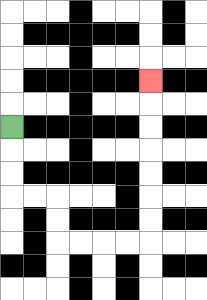{'start': '[0, 5]', 'end': '[6, 3]', 'path_directions': 'D,D,D,R,R,D,D,R,R,R,R,U,U,U,U,U,U,U', 'path_coordinates': '[[0, 5], [0, 6], [0, 7], [0, 8], [1, 8], [2, 8], [2, 9], [2, 10], [3, 10], [4, 10], [5, 10], [6, 10], [6, 9], [6, 8], [6, 7], [6, 6], [6, 5], [6, 4], [6, 3]]'}